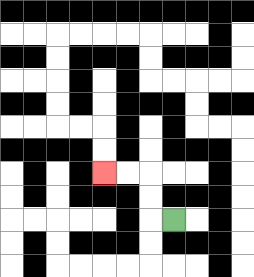{'start': '[7, 9]', 'end': '[4, 7]', 'path_directions': 'L,U,U,L,L', 'path_coordinates': '[[7, 9], [6, 9], [6, 8], [6, 7], [5, 7], [4, 7]]'}